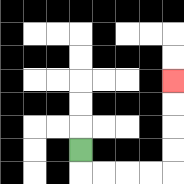{'start': '[3, 6]', 'end': '[7, 3]', 'path_directions': 'D,R,R,R,R,U,U,U,U', 'path_coordinates': '[[3, 6], [3, 7], [4, 7], [5, 7], [6, 7], [7, 7], [7, 6], [7, 5], [7, 4], [7, 3]]'}